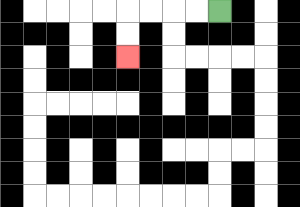{'start': '[9, 0]', 'end': '[5, 2]', 'path_directions': 'L,L,L,L,D,D', 'path_coordinates': '[[9, 0], [8, 0], [7, 0], [6, 0], [5, 0], [5, 1], [5, 2]]'}